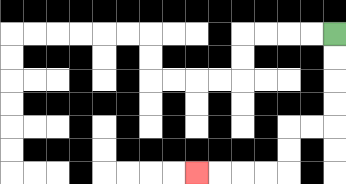{'start': '[14, 1]', 'end': '[8, 7]', 'path_directions': 'D,D,D,D,L,L,D,D,L,L,L,L', 'path_coordinates': '[[14, 1], [14, 2], [14, 3], [14, 4], [14, 5], [13, 5], [12, 5], [12, 6], [12, 7], [11, 7], [10, 7], [9, 7], [8, 7]]'}